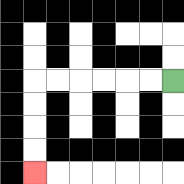{'start': '[7, 3]', 'end': '[1, 7]', 'path_directions': 'L,L,L,L,L,L,D,D,D,D', 'path_coordinates': '[[7, 3], [6, 3], [5, 3], [4, 3], [3, 3], [2, 3], [1, 3], [1, 4], [1, 5], [1, 6], [1, 7]]'}